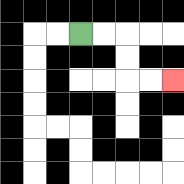{'start': '[3, 1]', 'end': '[7, 3]', 'path_directions': 'R,R,D,D,R,R', 'path_coordinates': '[[3, 1], [4, 1], [5, 1], [5, 2], [5, 3], [6, 3], [7, 3]]'}